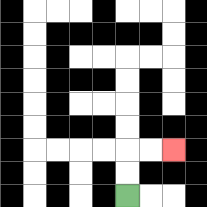{'start': '[5, 8]', 'end': '[7, 6]', 'path_directions': 'U,U,R,R', 'path_coordinates': '[[5, 8], [5, 7], [5, 6], [6, 6], [7, 6]]'}